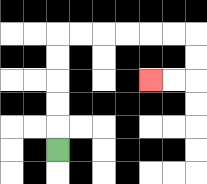{'start': '[2, 6]', 'end': '[6, 3]', 'path_directions': 'U,U,U,U,U,R,R,R,R,R,R,D,D,L,L', 'path_coordinates': '[[2, 6], [2, 5], [2, 4], [2, 3], [2, 2], [2, 1], [3, 1], [4, 1], [5, 1], [6, 1], [7, 1], [8, 1], [8, 2], [8, 3], [7, 3], [6, 3]]'}